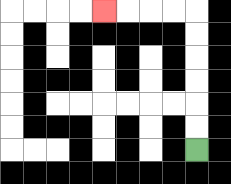{'start': '[8, 6]', 'end': '[4, 0]', 'path_directions': 'U,U,U,U,U,U,L,L,L,L', 'path_coordinates': '[[8, 6], [8, 5], [8, 4], [8, 3], [8, 2], [8, 1], [8, 0], [7, 0], [6, 0], [5, 0], [4, 0]]'}